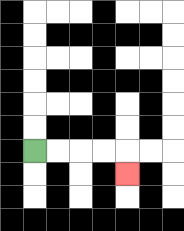{'start': '[1, 6]', 'end': '[5, 7]', 'path_directions': 'R,R,R,R,D', 'path_coordinates': '[[1, 6], [2, 6], [3, 6], [4, 6], [5, 6], [5, 7]]'}